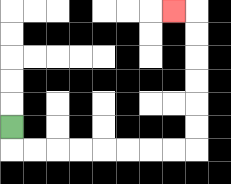{'start': '[0, 5]', 'end': '[7, 0]', 'path_directions': 'D,R,R,R,R,R,R,R,R,U,U,U,U,U,U,L', 'path_coordinates': '[[0, 5], [0, 6], [1, 6], [2, 6], [3, 6], [4, 6], [5, 6], [6, 6], [7, 6], [8, 6], [8, 5], [8, 4], [8, 3], [8, 2], [8, 1], [8, 0], [7, 0]]'}